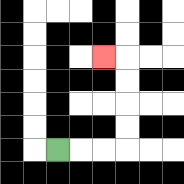{'start': '[2, 6]', 'end': '[4, 2]', 'path_directions': 'R,R,R,U,U,U,U,L', 'path_coordinates': '[[2, 6], [3, 6], [4, 6], [5, 6], [5, 5], [5, 4], [5, 3], [5, 2], [4, 2]]'}